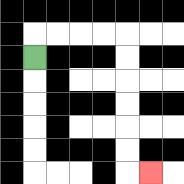{'start': '[1, 2]', 'end': '[6, 7]', 'path_directions': 'U,R,R,R,R,D,D,D,D,D,D,R', 'path_coordinates': '[[1, 2], [1, 1], [2, 1], [3, 1], [4, 1], [5, 1], [5, 2], [5, 3], [5, 4], [5, 5], [5, 6], [5, 7], [6, 7]]'}